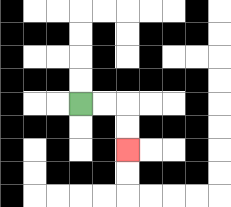{'start': '[3, 4]', 'end': '[5, 6]', 'path_directions': 'R,R,D,D', 'path_coordinates': '[[3, 4], [4, 4], [5, 4], [5, 5], [5, 6]]'}